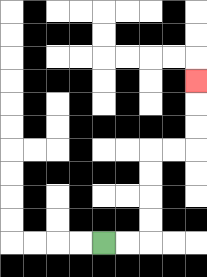{'start': '[4, 10]', 'end': '[8, 3]', 'path_directions': 'R,R,U,U,U,U,R,R,U,U,U', 'path_coordinates': '[[4, 10], [5, 10], [6, 10], [6, 9], [6, 8], [6, 7], [6, 6], [7, 6], [8, 6], [8, 5], [8, 4], [8, 3]]'}